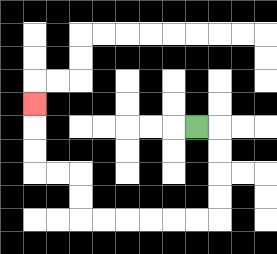{'start': '[8, 5]', 'end': '[1, 4]', 'path_directions': 'R,D,D,D,D,L,L,L,L,L,L,U,U,L,L,U,U,U', 'path_coordinates': '[[8, 5], [9, 5], [9, 6], [9, 7], [9, 8], [9, 9], [8, 9], [7, 9], [6, 9], [5, 9], [4, 9], [3, 9], [3, 8], [3, 7], [2, 7], [1, 7], [1, 6], [1, 5], [1, 4]]'}